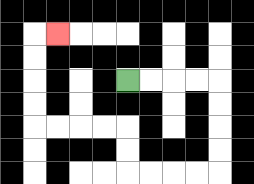{'start': '[5, 3]', 'end': '[2, 1]', 'path_directions': 'R,R,R,R,D,D,D,D,L,L,L,L,U,U,L,L,L,L,U,U,U,U,R', 'path_coordinates': '[[5, 3], [6, 3], [7, 3], [8, 3], [9, 3], [9, 4], [9, 5], [9, 6], [9, 7], [8, 7], [7, 7], [6, 7], [5, 7], [5, 6], [5, 5], [4, 5], [3, 5], [2, 5], [1, 5], [1, 4], [1, 3], [1, 2], [1, 1], [2, 1]]'}